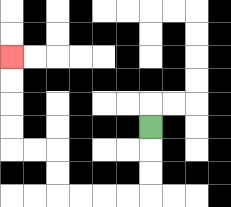{'start': '[6, 5]', 'end': '[0, 2]', 'path_directions': 'D,D,D,L,L,L,L,U,U,L,L,U,U,U,U', 'path_coordinates': '[[6, 5], [6, 6], [6, 7], [6, 8], [5, 8], [4, 8], [3, 8], [2, 8], [2, 7], [2, 6], [1, 6], [0, 6], [0, 5], [0, 4], [0, 3], [0, 2]]'}